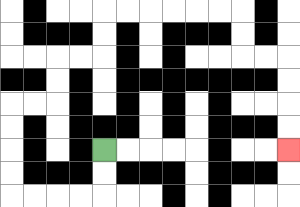{'start': '[4, 6]', 'end': '[12, 6]', 'path_directions': 'D,D,L,L,L,L,U,U,U,U,R,R,U,U,R,R,U,U,R,R,R,R,R,R,D,D,R,R,D,D,D,D', 'path_coordinates': '[[4, 6], [4, 7], [4, 8], [3, 8], [2, 8], [1, 8], [0, 8], [0, 7], [0, 6], [0, 5], [0, 4], [1, 4], [2, 4], [2, 3], [2, 2], [3, 2], [4, 2], [4, 1], [4, 0], [5, 0], [6, 0], [7, 0], [8, 0], [9, 0], [10, 0], [10, 1], [10, 2], [11, 2], [12, 2], [12, 3], [12, 4], [12, 5], [12, 6]]'}